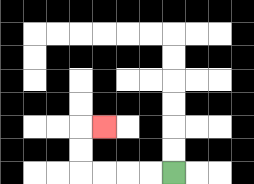{'start': '[7, 7]', 'end': '[4, 5]', 'path_directions': 'L,L,L,L,U,U,R', 'path_coordinates': '[[7, 7], [6, 7], [5, 7], [4, 7], [3, 7], [3, 6], [3, 5], [4, 5]]'}